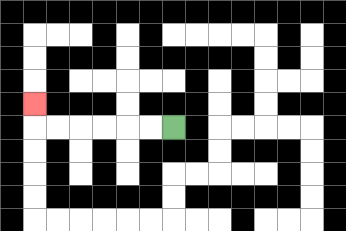{'start': '[7, 5]', 'end': '[1, 4]', 'path_directions': 'L,L,L,L,L,L,U', 'path_coordinates': '[[7, 5], [6, 5], [5, 5], [4, 5], [3, 5], [2, 5], [1, 5], [1, 4]]'}